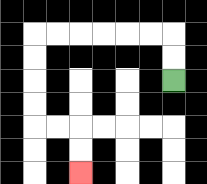{'start': '[7, 3]', 'end': '[3, 7]', 'path_directions': 'U,U,L,L,L,L,L,L,D,D,D,D,R,R,D,D', 'path_coordinates': '[[7, 3], [7, 2], [7, 1], [6, 1], [5, 1], [4, 1], [3, 1], [2, 1], [1, 1], [1, 2], [1, 3], [1, 4], [1, 5], [2, 5], [3, 5], [3, 6], [3, 7]]'}